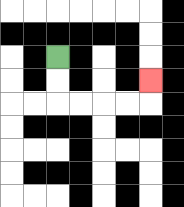{'start': '[2, 2]', 'end': '[6, 3]', 'path_directions': 'D,D,R,R,R,R,U', 'path_coordinates': '[[2, 2], [2, 3], [2, 4], [3, 4], [4, 4], [5, 4], [6, 4], [6, 3]]'}